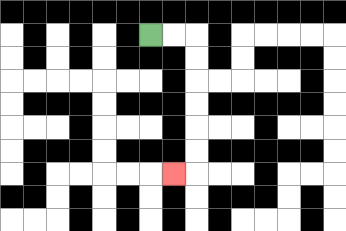{'start': '[6, 1]', 'end': '[7, 7]', 'path_directions': 'R,R,D,D,D,D,D,D,L', 'path_coordinates': '[[6, 1], [7, 1], [8, 1], [8, 2], [8, 3], [8, 4], [8, 5], [8, 6], [8, 7], [7, 7]]'}